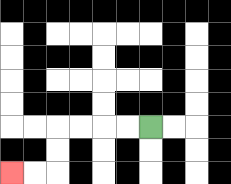{'start': '[6, 5]', 'end': '[0, 7]', 'path_directions': 'L,L,L,L,D,D,L,L', 'path_coordinates': '[[6, 5], [5, 5], [4, 5], [3, 5], [2, 5], [2, 6], [2, 7], [1, 7], [0, 7]]'}